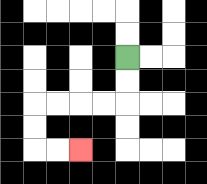{'start': '[5, 2]', 'end': '[3, 6]', 'path_directions': 'D,D,L,L,L,L,D,D,R,R', 'path_coordinates': '[[5, 2], [5, 3], [5, 4], [4, 4], [3, 4], [2, 4], [1, 4], [1, 5], [1, 6], [2, 6], [3, 6]]'}